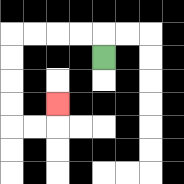{'start': '[4, 2]', 'end': '[2, 4]', 'path_directions': 'U,L,L,L,L,D,D,D,D,R,R,U', 'path_coordinates': '[[4, 2], [4, 1], [3, 1], [2, 1], [1, 1], [0, 1], [0, 2], [0, 3], [0, 4], [0, 5], [1, 5], [2, 5], [2, 4]]'}